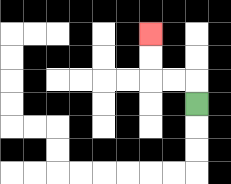{'start': '[8, 4]', 'end': '[6, 1]', 'path_directions': 'U,L,L,U,U', 'path_coordinates': '[[8, 4], [8, 3], [7, 3], [6, 3], [6, 2], [6, 1]]'}